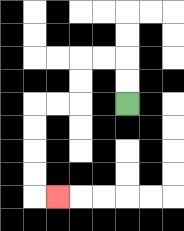{'start': '[5, 4]', 'end': '[2, 8]', 'path_directions': 'U,U,L,L,D,D,L,L,D,D,D,D,R', 'path_coordinates': '[[5, 4], [5, 3], [5, 2], [4, 2], [3, 2], [3, 3], [3, 4], [2, 4], [1, 4], [1, 5], [1, 6], [1, 7], [1, 8], [2, 8]]'}